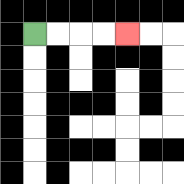{'start': '[1, 1]', 'end': '[5, 1]', 'path_directions': 'R,R,R,R', 'path_coordinates': '[[1, 1], [2, 1], [3, 1], [4, 1], [5, 1]]'}